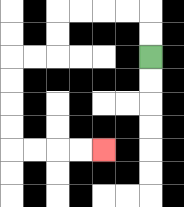{'start': '[6, 2]', 'end': '[4, 6]', 'path_directions': 'U,U,L,L,L,L,D,D,L,L,D,D,D,D,R,R,R,R', 'path_coordinates': '[[6, 2], [6, 1], [6, 0], [5, 0], [4, 0], [3, 0], [2, 0], [2, 1], [2, 2], [1, 2], [0, 2], [0, 3], [0, 4], [0, 5], [0, 6], [1, 6], [2, 6], [3, 6], [4, 6]]'}